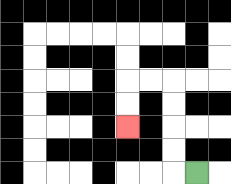{'start': '[8, 7]', 'end': '[5, 5]', 'path_directions': 'L,U,U,U,U,L,L,D,D', 'path_coordinates': '[[8, 7], [7, 7], [7, 6], [7, 5], [7, 4], [7, 3], [6, 3], [5, 3], [5, 4], [5, 5]]'}